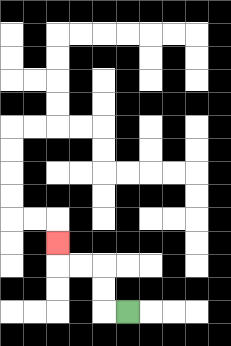{'start': '[5, 13]', 'end': '[2, 10]', 'path_directions': 'L,U,U,L,L,U', 'path_coordinates': '[[5, 13], [4, 13], [4, 12], [4, 11], [3, 11], [2, 11], [2, 10]]'}